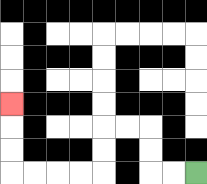{'start': '[8, 7]', 'end': '[0, 4]', 'path_directions': 'L,L,U,U,L,L,D,D,L,L,L,L,U,U,U', 'path_coordinates': '[[8, 7], [7, 7], [6, 7], [6, 6], [6, 5], [5, 5], [4, 5], [4, 6], [4, 7], [3, 7], [2, 7], [1, 7], [0, 7], [0, 6], [0, 5], [0, 4]]'}